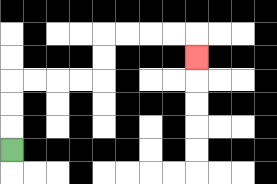{'start': '[0, 6]', 'end': '[8, 2]', 'path_directions': 'U,U,U,R,R,R,R,U,U,R,R,R,R,D', 'path_coordinates': '[[0, 6], [0, 5], [0, 4], [0, 3], [1, 3], [2, 3], [3, 3], [4, 3], [4, 2], [4, 1], [5, 1], [6, 1], [7, 1], [8, 1], [8, 2]]'}